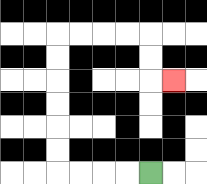{'start': '[6, 7]', 'end': '[7, 3]', 'path_directions': 'L,L,L,L,U,U,U,U,U,U,R,R,R,R,D,D,R', 'path_coordinates': '[[6, 7], [5, 7], [4, 7], [3, 7], [2, 7], [2, 6], [2, 5], [2, 4], [2, 3], [2, 2], [2, 1], [3, 1], [4, 1], [5, 1], [6, 1], [6, 2], [6, 3], [7, 3]]'}